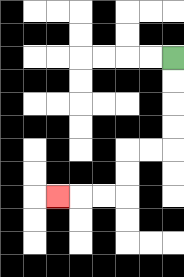{'start': '[7, 2]', 'end': '[2, 8]', 'path_directions': 'D,D,D,D,L,L,D,D,L,L,L', 'path_coordinates': '[[7, 2], [7, 3], [7, 4], [7, 5], [7, 6], [6, 6], [5, 6], [5, 7], [5, 8], [4, 8], [3, 8], [2, 8]]'}